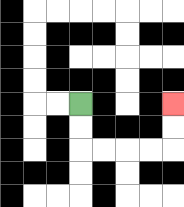{'start': '[3, 4]', 'end': '[7, 4]', 'path_directions': 'D,D,R,R,R,R,U,U', 'path_coordinates': '[[3, 4], [3, 5], [3, 6], [4, 6], [5, 6], [6, 6], [7, 6], [7, 5], [7, 4]]'}